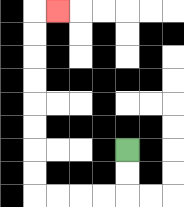{'start': '[5, 6]', 'end': '[2, 0]', 'path_directions': 'D,D,L,L,L,L,U,U,U,U,U,U,U,U,R', 'path_coordinates': '[[5, 6], [5, 7], [5, 8], [4, 8], [3, 8], [2, 8], [1, 8], [1, 7], [1, 6], [1, 5], [1, 4], [1, 3], [1, 2], [1, 1], [1, 0], [2, 0]]'}